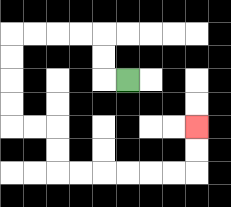{'start': '[5, 3]', 'end': '[8, 5]', 'path_directions': 'L,U,U,L,L,L,L,D,D,D,D,R,R,D,D,R,R,R,R,R,R,U,U', 'path_coordinates': '[[5, 3], [4, 3], [4, 2], [4, 1], [3, 1], [2, 1], [1, 1], [0, 1], [0, 2], [0, 3], [0, 4], [0, 5], [1, 5], [2, 5], [2, 6], [2, 7], [3, 7], [4, 7], [5, 7], [6, 7], [7, 7], [8, 7], [8, 6], [8, 5]]'}